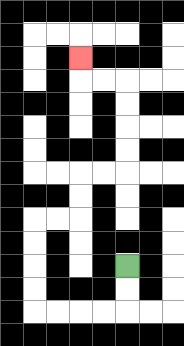{'start': '[5, 11]', 'end': '[3, 2]', 'path_directions': 'D,D,L,L,L,L,U,U,U,U,R,R,U,U,R,R,U,U,U,U,L,L,U', 'path_coordinates': '[[5, 11], [5, 12], [5, 13], [4, 13], [3, 13], [2, 13], [1, 13], [1, 12], [1, 11], [1, 10], [1, 9], [2, 9], [3, 9], [3, 8], [3, 7], [4, 7], [5, 7], [5, 6], [5, 5], [5, 4], [5, 3], [4, 3], [3, 3], [3, 2]]'}